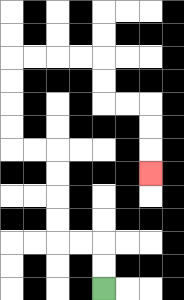{'start': '[4, 12]', 'end': '[6, 7]', 'path_directions': 'U,U,L,L,U,U,U,U,L,L,U,U,U,U,R,R,R,R,D,D,R,R,D,D,D', 'path_coordinates': '[[4, 12], [4, 11], [4, 10], [3, 10], [2, 10], [2, 9], [2, 8], [2, 7], [2, 6], [1, 6], [0, 6], [0, 5], [0, 4], [0, 3], [0, 2], [1, 2], [2, 2], [3, 2], [4, 2], [4, 3], [4, 4], [5, 4], [6, 4], [6, 5], [6, 6], [6, 7]]'}